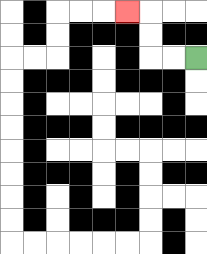{'start': '[8, 2]', 'end': '[5, 0]', 'path_directions': 'L,L,U,U,L', 'path_coordinates': '[[8, 2], [7, 2], [6, 2], [6, 1], [6, 0], [5, 0]]'}